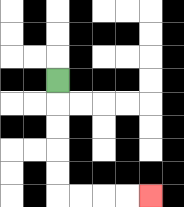{'start': '[2, 3]', 'end': '[6, 8]', 'path_directions': 'D,D,D,D,D,R,R,R,R', 'path_coordinates': '[[2, 3], [2, 4], [2, 5], [2, 6], [2, 7], [2, 8], [3, 8], [4, 8], [5, 8], [6, 8]]'}